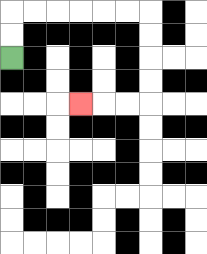{'start': '[0, 2]', 'end': '[3, 4]', 'path_directions': 'U,U,R,R,R,R,R,R,D,D,D,D,L,L,L', 'path_coordinates': '[[0, 2], [0, 1], [0, 0], [1, 0], [2, 0], [3, 0], [4, 0], [5, 0], [6, 0], [6, 1], [6, 2], [6, 3], [6, 4], [5, 4], [4, 4], [3, 4]]'}